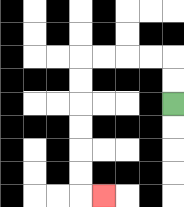{'start': '[7, 4]', 'end': '[4, 8]', 'path_directions': 'U,U,L,L,L,L,D,D,D,D,D,D,R', 'path_coordinates': '[[7, 4], [7, 3], [7, 2], [6, 2], [5, 2], [4, 2], [3, 2], [3, 3], [3, 4], [3, 5], [3, 6], [3, 7], [3, 8], [4, 8]]'}